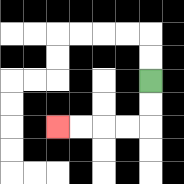{'start': '[6, 3]', 'end': '[2, 5]', 'path_directions': 'D,D,L,L,L,L', 'path_coordinates': '[[6, 3], [6, 4], [6, 5], [5, 5], [4, 5], [3, 5], [2, 5]]'}